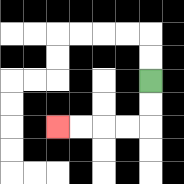{'start': '[6, 3]', 'end': '[2, 5]', 'path_directions': 'D,D,L,L,L,L', 'path_coordinates': '[[6, 3], [6, 4], [6, 5], [5, 5], [4, 5], [3, 5], [2, 5]]'}